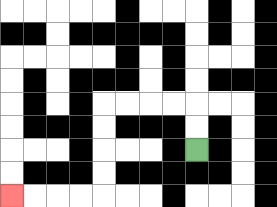{'start': '[8, 6]', 'end': '[0, 8]', 'path_directions': 'U,U,L,L,L,L,D,D,D,D,L,L,L,L', 'path_coordinates': '[[8, 6], [8, 5], [8, 4], [7, 4], [6, 4], [5, 4], [4, 4], [4, 5], [4, 6], [4, 7], [4, 8], [3, 8], [2, 8], [1, 8], [0, 8]]'}